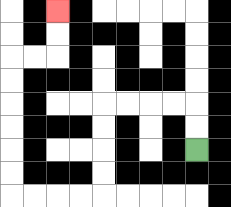{'start': '[8, 6]', 'end': '[2, 0]', 'path_directions': 'U,U,L,L,L,L,D,D,D,D,L,L,L,L,U,U,U,U,U,U,R,R,U,U', 'path_coordinates': '[[8, 6], [8, 5], [8, 4], [7, 4], [6, 4], [5, 4], [4, 4], [4, 5], [4, 6], [4, 7], [4, 8], [3, 8], [2, 8], [1, 8], [0, 8], [0, 7], [0, 6], [0, 5], [0, 4], [0, 3], [0, 2], [1, 2], [2, 2], [2, 1], [2, 0]]'}